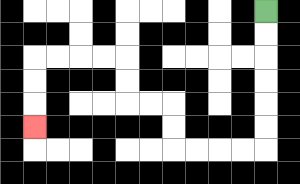{'start': '[11, 0]', 'end': '[1, 5]', 'path_directions': 'D,D,D,D,D,D,L,L,L,L,U,U,L,L,U,U,L,L,L,L,D,D,D', 'path_coordinates': '[[11, 0], [11, 1], [11, 2], [11, 3], [11, 4], [11, 5], [11, 6], [10, 6], [9, 6], [8, 6], [7, 6], [7, 5], [7, 4], [6, 4], [5, 4], [5, 3], [5, 2], [4, 2], [3, 2], [2, 2], [1, 2], [1, 3], [1, 4], [1, 5]]'}